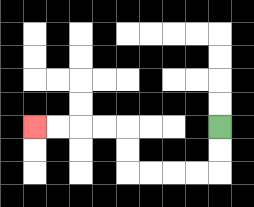{'start': '[9, 5]', 'end': '[1, 5]', 'path_directions': 'D,D,L,L,L,L,U,U,L,L,L,L', 'path_coordinates': '[[9, 5], [9, 6], [9, 7], [8, 7], [7, 7], [6, 7], [5, 7], [5, 6], [5, 5], [4, 5], [3, 5], [2, 5], [1, 5]]'}